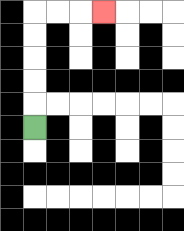{'start': '[1, 5]', 'end': '[4, 0]', 'path_directions': 'U,U,U,U,U,R,R,R', 'path_coordinates': '[[1, 5], [1, 4], [1, 3], [1, 2], [1, 1], [1, 0], [2, 0], [3, 0], [4, 0]]'}